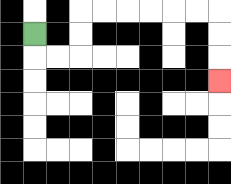{'start': '[1, 1]', 'end': '[9, 3]', 'path_directions': 'D,R,R,U,U,R,R,R,R,R,R,D,D,D', 'path_coordinates': '[[1, 1], [1, 2], [2, 2], [3, 2], [3, 1], [3, 0], [4, 0], [5, 0], [6, 0], [7, 0], [8, 0], [9, 0], [9, 1], [9, 2], [9, 3]]'}